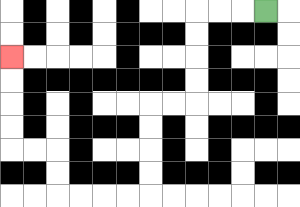{'start': '[11, 0]', 'end': '[0, 2]', 'path_directions': 'L,L,L,D,D,D,D,L,L,D,D,D,D,L,L,L,L,U,U,L,L,U,U,U,U', 'path_coordinates': '[[11, 0], [10, 0], [9, 0], [8, 0], [8, 1], [8, 2], [8, 3], [8, 4], [7, 4], [6, 4], [6, 5], [6, 6], [6, 7], [6, 8], [5, 8], [4, 8], [3, 8], [2, 8], [2, 7], [2, 6], [1, 6], [0, 6], [0, 5], [0, 4], [0, 3], [0, 2]]'}